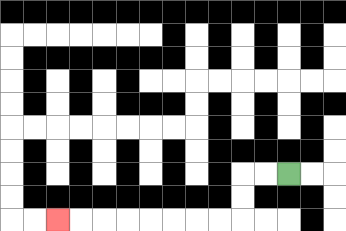{'start': '[12, 7]', 'end': '[2, 9]', 'path_directions': 'L,L,D,D,L,L,L,L,L,L,L,L', 'path_coordinates': '[[12, 7], [11, 7], [10, 7], [10, 8], [10, 9], [9, 9], [8, 9], [7, 9], [6, 9], [5, 9], [4, 9], [3, 9], [2, 9]]'}